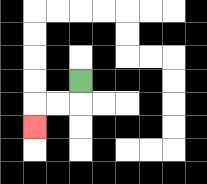{'start': '[3, 3]', 'end': '[1, 5]', 'path_directions': 'D,L,L,D', 'path_coordinates': '[[3, 3], [3, 4], [2, 4], [1, 4], [1, 5]]'}